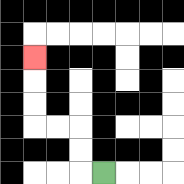{'start': '[4, 7]', 'end': '[1, 2]', 'path_directions': 'L,U,U,L,L,U,U,U', 'path_coordinates': '[[4, 7], [3, 7], [3, 6], [3, 5], [2, 5], [1, 5], [1, 4], [1, 3], [1, 2]]'}